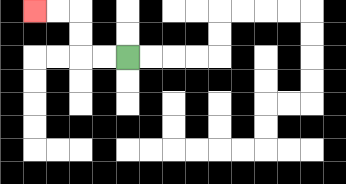{'start': '[5, 2]', 'end': '[1, 0]', 'path_directions': 'L,L,U,U,L,L', 'path_coordinates': '[[5, 2], [4, 2], [3, 2], [3, 1], [3, 0], [2, 0], [1, 0]]'}